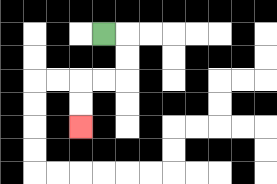{'start': '[4, 1]', 'end': '[3, 5]', 'path_directions': 'R,D,D,L,L,D,D', 'path_coordinates': '[[4, 1], [5, 1], [5, 2], [5, 3], [4, 3], [3, 3], [3, 4], [3, 5]]'}